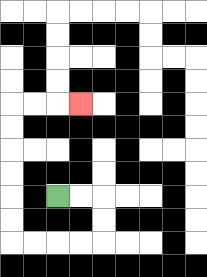{'start': '[2, 8]', 'end': '[3, 4]', 'path_directions': 'R,R,D,D,L,L,L,L,U,U,U,U,U,U,R,R,R', 'path_coordinates': '[[2, 8], [3, 8], [4, 8], [4, 9], [4, 10], [3, 10], [2, 10], [1, 10], [0, 10], [0, 9], [0, 8], [0, 7], [0, 6], [0, 5], [0, 4], [1, 4], [2, 4], [3, 4]]'}